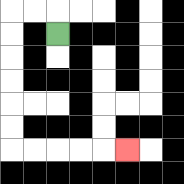{'start': '[2, 1]', 'end': '[5, 6]', 'path_directions': 'U,L,L,D,D,D,D,D,D,R,R,R,R,R', 'path_coordinates': '[[2, 1], [2, 0], [1, 0], [0, 0], [0, 1], [0, 2], [0, 3], [0, 4], [0, 5], [0, 6], [1, 6], [2, 6], [3, 6], [4, 6], [5, 6]]'}